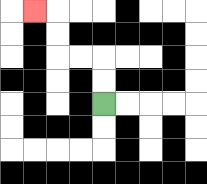{'start': '[4, 4]', 'end': '[1, 0]', 'path_directions': 'U,U,L,L,U,U,L', 'path_coordinates': '[[4, 4], [4, 3], [4, 2], [3, 2], [2, 2], [2, 1], [2, 0], [1, 0]]'}